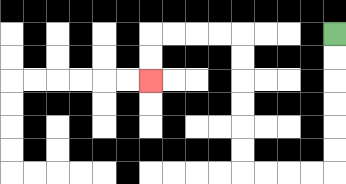{'start': '[14, 1]', 'end': '[6, 3]', 'path_directions': 'D,D,D,D,D,D,L,L,L,L,U,U,U,U,U,U,L,L,L,L,D,D', 'path_coordinates': '[[14, 1], [14, 2], [14, 3], [14, 4], [14, 5], [14, 6], [14, 7], [13, 7], [12, 7], [11, 7], [10, 7], [10, 6], [10, 5], [10, 4], [10, 3], [10, 2], [10, 1], [9, 1], [8, 1], [7, 1], [6, 1], [6, 2], [6, 3]]'}